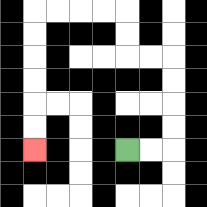{'start': '[5, 6]', 'end': '[1, 6]', 'path_directions': 'R,R,U,U,U,U,L,L,U,U,L,L,L,L,D,D,D,D,D,D', 'path_coordinates': '[[5, 6], [6, 6], [7, 6], [7, 5], [7, 4], [7, 3], [7, 2], [6, 2], [5, 2], [5, 1], [5, 0], [4, 0], [3, 0], [2, 0], [1, 0], [1, 1], [1, 2], [1, 3], [1, 4], [1, 5], [1, 6]]'}